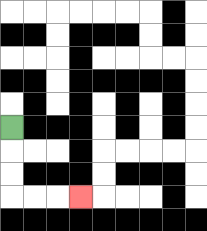{'start': '[0, 5]', 'end': '[3, 8]', 'path_directions': 'D,D,D,R,R,R', 'path_coordinates': '[[0, 5], [0, 6], [0, 7], [0, 8], [1, 8], [2, 8], [3, 8]]'}